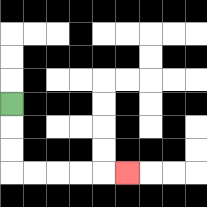{'start': '[0, 4]', 'end': '[5, 7]', 'path_directions': 'D,D,D,R,R,R,R,R', 'path_coordinates': '[[0, 4], [0, 5], [0, 6], [0, 7], [1, 7], [2, 7], [3, 7], [4, 7], [5, 7]]'}